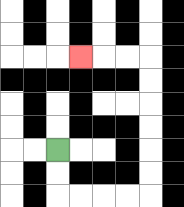{'start': '[2, 6]', 'end': '[3, 2]', 'path_directions': 'D,D,R,R,R,R,U,U,U,U,U,U,L,L,L', 'path_coordinates': '[[2, 6], [2, 7], [2, 8], [3, 8], [4, 8], [5, 8], [6, 8], [6, 7], [6, 6], [6, 5], [6, 4], [6, 3], [6, 2], [5, 2], [4, 2], [3, 2]]'}